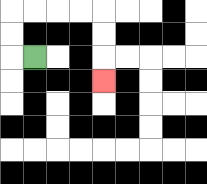{'start': '[1, 2]', 'end': '[4, 3]', 'path_directions': 'L,U,U,R,R,R,R,D,D,D', 'path_coordinates': '[[1, 2], [0, 2], [0, 1], [0, 0], [1, 0], [2, 0], [3, 0], [4, 0], [4, 1], [4, 2], [4, 3]]'}